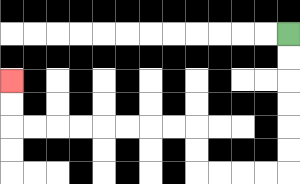{'start': '[12, 1]', 'end': '[0, 3]', 'path_directions': 'D,D,D,D,D,D,L,L,L,L,U,U,L,L,L,L,L,L,L,L,U,U', 'path_coordinates': '[[12, 1], [12, 2], [12, 3], [12, 4], [12, 5], [12, 6], [12, 7], [11, 7], [10, 7], [9, 7], [8, 7], [8, 6], [8, 5], [7, 5], [6, 5], [5, 5], [4, 5], [3, 5], [2, 5], [1, 5], [0, 5], [0, 4], [0, 3]]'}